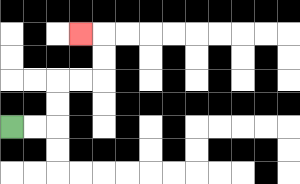{'start': '[0, 5]', 'end': '[3, 1]', 'path_directions': 'R,R,U,U,R,R,U,U,L', 'path_coordinates': '[[0, 5], [1, 5], [2, 5], [2, 4], [2, 3], [3, 3], [4, 3], [4, 2], [4, 1], [3, 1]]'}